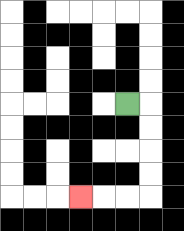{'start': '[5, 4]', 'end': '[3, 8]', 'path_directions': 'R,D,D,D,D,L,L,L', 'path_coordinates': '[[5, 4], [6, 4], [6, 5], [6, 6], [6, 7], [6, 8], [5, 8], [4, 8], [3, 8]]'}